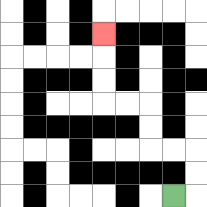{'start': '[7, 8]', 'end': '[4, 1]', 'path_directions': 'R,U,U,L,L,U,U,L,L,U,U,U', 'path_coordinates': '[[7, 8], [8, 8], [8, 7], [8, 6], [7, 6], [6, 6], [6, 5], [6, 4], [5, 4], [4, 4], [4, 3], [4, 2], [4, 1]]'}